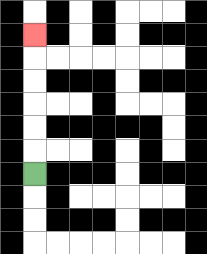{'start': '[1, 7]', 'end': '[1, 1]', 'path_directions': 'U,U,U,U,U,U', 'path_coordinates': '[[1, 7], [1, 6], [1, 5], [1, 4], [1, 3], [1, 2], [1, 1]]'}